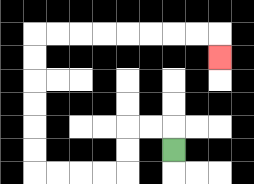{'start': '[7, 6]', 'end': '[9, 2]', 'path_directions': 'U,L,L,D,D,L,L,L,L,U,U,U,U,U,U,R,R,R,R,R,R,R,R,D', 'path_coordinates': '[[7, 6], [7, 5], [6, 5], [5, 5], [5, 6], [5, 7], [4, 7], [3, 7], [2, 7], [1, 7], [1, 6], [1, 5], [1, 4], [1, 3], [1, 2], [1, 1], [2, 1], [3, 1], [4, 1], [5, 1], [6, 1], [7, 1], [8, 1], [9, 1], [9, 2]]'}